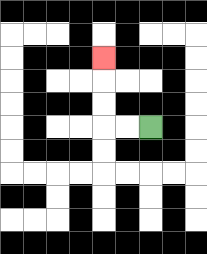{'start': '[6, 5]', 'end': '[4, 2]', 'path_directions': 'L,L,U,U,U', 'path_coordinates': '[[6, 5], [5, 5], [4, 5], [4, 4], [4, 3], [4, 2]]'}